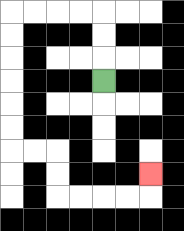{'start': '[4, 3]', 'end': '[6, 7]', 'path_directions': 'U,U,U,L,L,L,L,D,D,D,D,D,D,R,R,D,D,R,R,R,R,U', 'path_coordinates': '[[4, 3], [4, 2], [4, 1], [4, 0], [3, 0], [2, 0], [1, 0], [0, 0], [0, 1], [0, 2], [0, 3], [0, 4], [0, 5], [0, 6], [1, 6], [2, 6], [2, 7], [2, 8], [3, 8], [4, 8], [5, 8], [6, 8], [6, 7]]'}